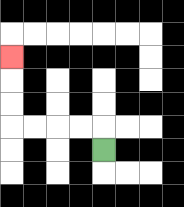{'start': '[4, 6]', 'end': '[0, 2]', 'path_directions': 'U,L,L,L,L,U,U,U', 'path_coordinates': '[[4, 6], [4, 5], [3, 5], [2, 5], [1, 5], [0, 5], [0, 4], [0, 3], [0, 2]]'}